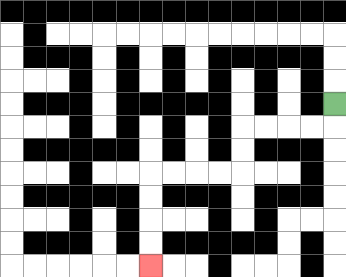{'start': '[14, 4]', 'end': '[6, 11]', 'path_directions': 'D,L,L,L,L,D,D,L,L,L,L,D,D,D,D', 'path_coordinates': '[[14, 4], [14, 5], [13, 5], [12, 5], [11, 5], [10, 5], [10, 6], [10, 7], [9, 7], [8, 7], [7, 7], [6, 7], [6, 8], [6, 9], [6, 10], [6, 11]]'}